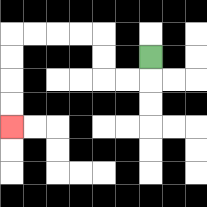{'start': '[6, 2]', 'end': '[0, 5]', 'path_directions': 'D,L,L,U,U,L,L,L,L,D,D,D,D', 'path_coordinates': '[[6, 2], [6, 3], [5, 3], [4, 3], [4, 2], [4, 1], [3, 1], [2, 1], [1, 1], [0, 1], [0, 2], [0, 3], [0, 4], [0, 5]]'}